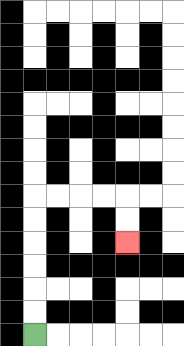{'start': '[1, 14]', 'end': '[5, 10]', 'path_directions': 'U,U,U,U,U,U,R,R,R,R,D,D', 'path_coordinates': '[[1, 14], [1, 13], [1, 12], [1, 11], [1, 10], [1, 9], [1, 8], [2, 8], [3, 8], [4, 8], [5, 8], [5, 9], [5, 10]]'}